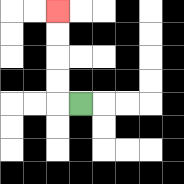{'start': '[3, 4]', 'end': '[2, 0]', 'path_directions': 'L,U,U,U,U', 'path_coordinates': '[[3, 4], [2, 4], [2, 3], [2, 2], [2, 1], [2, 0]]'}